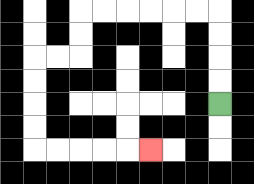{'start': '[9, 4]', 'end': '[6, 6]', 'path_directions': 'U,U,U,U,L,L,L,L,L,L,D,D,L,L,D,D,D,D,R,R,R,R,R', 'path_coordinates': '[[9, 4], [9, 3], [9, 2], [9, 1], [9, 0], [8, 0], [7, 0], [6, 0], [5, 0], [4, 0], [3, 0], [3, 1], [3, 2], [2, 2], [1, 2], [1, 3], [1, 4], [1, 5], [1, 6], [2, 6], [3, 6], [4, 6], [5, 6], [6, 6]]'}